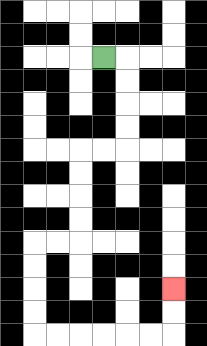{'start': '[4, 2]', 'end': '[7, 12]', 'path_directions': 'R,D,D,D,D,L,L,D,D,D,D,L,L,D,D,D,D,R,R,R,R,R,R,U,U', 'path_coordinates': '[[4, 2], [5, 2], [5, 3], [5, 4], [5, 5], [5, 6], [4, 6], [3, 6], [3, 7], [3, 8], [3, 9], [3, 10], [2, 10], [1, 10], [1, 11], [1, 12], [1, 13], [1, 14], [2, 14], [3, 14], [4, 14], [5, 14], [6, 14], [7, 14], [7, 13], [7, 12]]'}